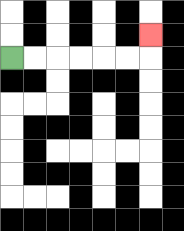{'start': '[0, 2]', 'end': '[6, 1]', 'path_directions': 'R,R,R,R,R,R,U', 'path_coordinates': '[[0, 2], [1, 2], [2, 2], [3, 2], [4, 2], [5, 2], [6, 2], [6, 1]]'}